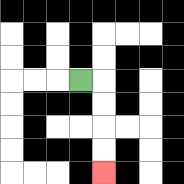{'start': '[3, 3]', 'end': '[4, 7]', 'path_directions': 'R,D,D,D,D', 'path_coordinates': '[[3, 3], [4, 3], [4, 4], [4, 5], [4, 6], [4, 7]]'}